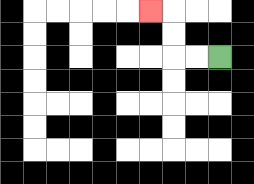{'start': '[9, 2]', 'end': '[6, 0]', 'path_directions': 'L,L,U,U,L', 'path_coordinates': '[[9, 2], [8, 2], [7, 2], [7, 1], [7, 0], [6, 0]]'}